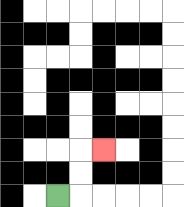{'start': '[2, 8]', 'end': '[4, 6]', 'path_directions': 'R,U,U,R', 'path_coordinates': '[[2, 8], [3, 8], [3, 7], [3, 6], [4, 6]]'}